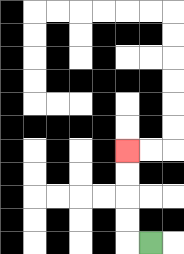{'start': '[6, 10]', 'end': '[5, 6]', 'path_directions': 'L,U,U,U,U', 'path_coordinates': '[[6, 10], [5, 10], [5, 9], [5, 8], [5, 7], [5, 6]]'}